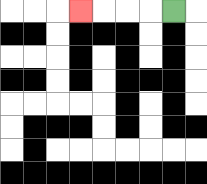{'start': '[7, 0]', 'end': '[3, 0]', 'path_directions': 'L,L,L,L', 'path_coordinates': '[[7, 0], [6, 0], [5, 0], [4, 0], [3, 0]]'}